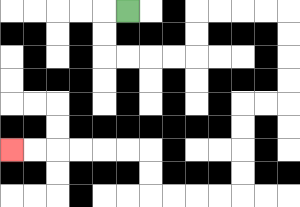{'start': '[5, 0]', 'end': '[0, 6]', 'path_directions': 'L,D,D,R,R,R,R,U,U,R,R,R,R,D,D,D,D,L,L,D,D,D,D,L,L,L,L,U,U,L,L,L,L,L,L', 'path_coordinates': '[[5, 0], [4, 0], [4, 1], [4, 2], [5, 2], [6, 2], [7, 2], [8, 2], [8, 1], [8, 0], [9, 0], [10, 0], [11, 0], [12, 0], [12, 1], [12, 2], [12, 3], [12, 4], [11, 4], [10, 4], [10, 5], [10, 6], [10, 7], [10, 8], [9, 8], [8, 8], [7, 8], [6, 8], [6, 7], [6, 6], [5, 6], [4, 6], [3, 6], [2, 6], [1, 6], [0, 6]]'}